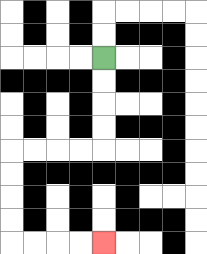{'start': '[4, 2]', 'end': '[4, 10]', 'path_directions': 'D,D,D,D,L,L,L,L,D,D,D,D,R,R,R,R', 'path_coordinates': '[[4, 2], [4, 3], [4, 4], [4, 5], [4, 6], [3, 6], [2, 6], [1, 6], [0, 6], [0, 7], [0, 8], [0, 9], [0, 10], [1, 10], [2, 10], [3, 10], [4, 10]]'}